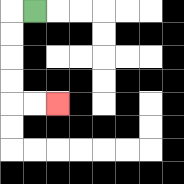{'start': '[1, 0]', 'end': '[2, 4]', 'path_directions': 'L,D,D,D,D,R,R', 'path_coordinates': '[[1, 0], [0, 0], [0, 1], [0, 2], [0, 3], [0, 4], [1, 4], [2, 4]]'}